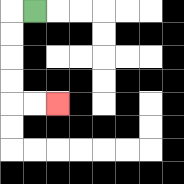{'start': '[1, 0]', 'end': '[2, 4]', 'path_directions': 'L,D,D,D,D,R,R', 'path_coordinates': '[[1, 0], [0, 0], [0, 1], [0, 2], [0, 3], [0, 4], [1, 4], [2, 4]]'}